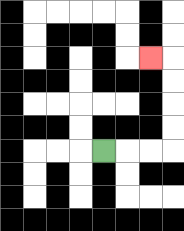{'start': '[4, 6]', 'end': '[6, 2]', 'path_directions': 'R,R,R,U,U,U,U,L', 'path_coordinates': '[[4, 6], [5, 6], [6, 6], [7, 6], [7, 5], [7, 4], [7, 3], [7, 2], [6, 2]]'}